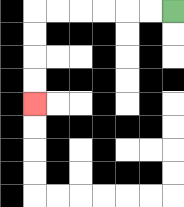{'start': '[7, 0]', 'end': '[1, 4]', 'path_directions': 'L,L,L,L,L,L,D,D,D,D', 'path_coordinates': '[[7, 0], [6, 0], [5, 0], [4, 0], [3, 0], [2, 0], [1, 0], [1, 1], [1, 2], [1, 3], [1, 4]]'}